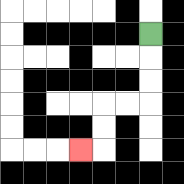{'start': '[6, 1]', 'end': '[3, 6]', 'path_directions': 'D,D,D,L,L,D,D,L', 'path_coordinates': '[[6, 1], [6, 2], [6, 3], [6, 4], [5, 4], [4, 4], [4, 5], [4, 6], [3, 6]]'}